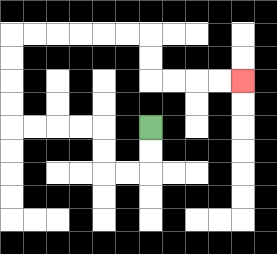{'start': '[6, 5]', 'end': '[10, 3]', 'path_directions': 'D,D,L,L,U,U,L,L,L,L,U,U,U,U,R,R,R,R,R,R,D,D,R,R,R,R', 'path_coordinates': '[[6, 5], [6, 6], [6, 7], [5, 7], [4, 7], [4, 6], [4, 5], [3, 5], [2, 5], [1, 5], [0, 5], [0, 4], [0, 3], [0, 2], [0, 1], [1, 1], [2, 1], [3, 1], [4, 1], [5, 1], [6, 1], [6, 2], [6, 3], [7, 3], [8, 3], [9, 3], [10, 3]]'}